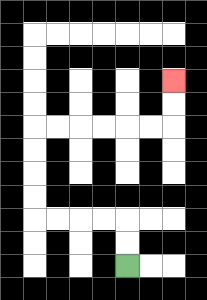{'start': '[5, 11]', 'end': '[7, 3]', 'path_directions': 'U,U,L,L,L,L,U,U,U,U,R,R,R,R,R,R,U,U', 'path_coordinates': '[[5, 11], [5, 10], [5, 9], [4, 9], [3, 9], [2, 9], [1, 9], [1, 8], [1, 7], [1, 6], [1, 5], [2, 5], [3, 5], [4, 5], [5, 5], [6, 5], [7, 5], [7, 4], [7, 3]]'}